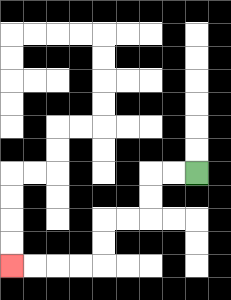{'start': '[8, 7]', 'end': '[0, 11]', 'path_directions': 'L,L,D,D,L,L,D,D,L,L,L,L', 'path_coordinates': '[[8, 7], [7, 7], [6, 7], [6, 8], [6, 9], [5, 9], [4, 9], [4, 10], [4, 11], [3, 11], [2, 11], [1, 11], [0, 11]]'}